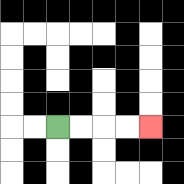{'start': '[2, 5]', 'end': '[6, 5]', 'path_directions': 'R,R,R,R', 'path_coordinates': '[[2, 5], [3, 5], [4, 5], [5, 5], [6, 5]]'}